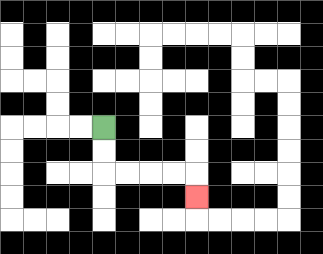{'start': '[4, 5]', 'end': '[8, 8]', 'path_directions': 'D,D,R,R,R,R,D', 'path_coordinates': '[[4, 5], [4, 6], [4, 7], [5, 7], [6, 7], [7, 7], [8, 7], [8, 8]]'}